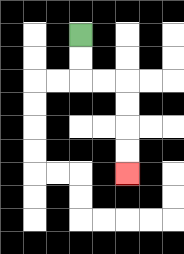{'start': '[3, 1]', 'end': '[5, 7]', 'path_directions': 'D,D,R,R,D,D,D,D', 'path_coordinates': '[[3, 1], [3, 2], [3, 3], [4, 3], [5, 3], [5, 4], [5, 5], [5, 6], [5, 7]]'}